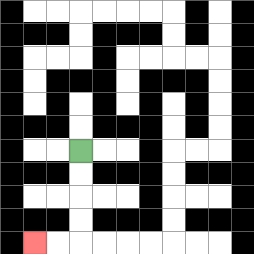{'start': '[3, 6]', 'end': '[1, 10]', 'path_directions': 'D,D,D,D,L,L', 'path_coordinates': '[[3, 6], [3, 7], [3, 8], [3, 9], [3, 10], [2, 10], [1, 10]]'}